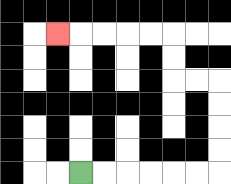{'start': '[3, 7]', 'end': '[2, 1]', 'path_directions': 'R,R,R,R,R,R,U,U,U,U,L,L,U,U,L,L,L,L,L', 'path_coordinates': '[[3, 7], [4, 7], [5, 7], [6, 7], [7, 7], [8, 7], [9, 7], [9, 6], [9, 5], [9, 4], [9, 3], [8, 3], [7, 3], [7, 2], [7, 1], [6, 1], [5, 1], [4, 1], [3, 1], [2, 1]]'}